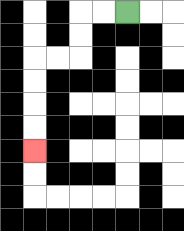{'start': '[5, 0]', 'end': '[1, 6]', 'path_directions': 'L,L,D,D,L,L,D,D,D,D', 'path_coordinates': '[[5, 0], [4, 0], [3, 0], [3, 1], [3, 2], [2, 2], [1, 2], [1, 3], [1, 4], [1, 5], [1, 6]]'}